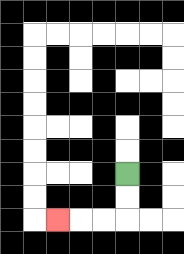{'start': '[5, 7]', 'end': '[2, 9]', 'path_directions': 'D,D,L,L,L', 'path_coordinates': '[[5, 7], [5, 8], [5, 9], [4, 9], [3, 9], [2, 9]]'}